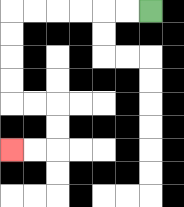{'start': '[6, 0]', 'end': '[0, 6]', 'path_directions': 'L,L,L,L,L,L,D,D,D,D,R,R,D,D,L,L', 'path_coordinates': '[[6, 0], [5, 0], [4, 0], [3, 0], [2, 0], [1, 0], [0, 0], [0, 1], [0, 2], [0, 3], [0, 4], [1, 4], [2, 4], [2, 5], [2, 6], [1, 6], [0, 6]]'}